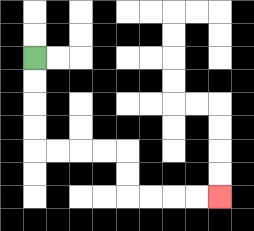{'start': '[1, 2]', 'end': '[9, 8]', 'path_directions': 'D,D,D,D,R,R,R,R,D,D,R,R,R,R', 'path_coordinates': '[[1, 2], [1, 3], [1, 4], [1, 5], [1, 6], [2, 6], [3, 6], [4, 6], [5, 6], [5, 7], [5, 8], [6, 8], [7, 8], [8, 8], [9, 8]]'}